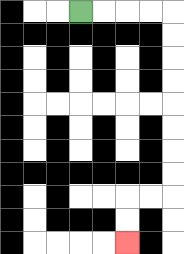{'start': '[3, 0]', 'end': '[5, 10]', 'path_directions': 'R,R,R,R,D,D,D,D,D,D,D,D,L,L,D,D', 'path_coordinates': '[[3, 0], [4, 0], [5, 0], [6, 0], [7, 0], [7, 1], [7, 2], [7, 3], [7, 4], [7, 5], [7, 6], [7, 7], [7, 8], [6, 8], [5, 8], [5, 9], [5, 10]]'}